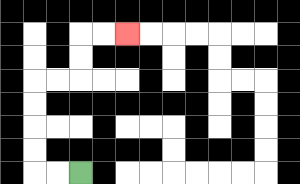{'start': '[3, 7]', 'end': '[5, 1]', 'path_directions': 'L,L,U,U,U,U,R,R,U,U,R,R', 'path_coordinates': '[[3, 7], [2, 7], [1, 7], [1, 6], [1, 5], [1, 4], [1, 3], [2, 3], [3, 3], [3, 2], [3, 1], [4, 1], [5, 1]]'}